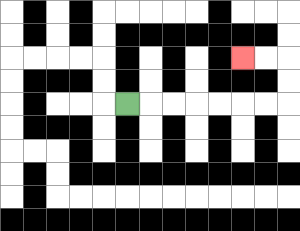{'start': '[5, 4]', 'end': '[10, 2]', 'path_directions': 'R,R,R,R,R,R,R,U,U,L,L', 'path_coordinates': '[[5, 4], [6, 4], [7, 4], [8, 4], [9, 4], [10, 4], [11, 4], [12, 4], [12, 3], [12, 2], [11, 2], [10, 2]]'}